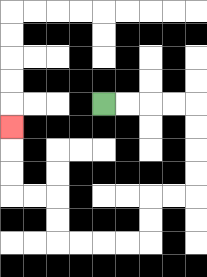{'start': '[4, 4]', 'end': '[0, 5]', 'path_directions': 'R,R,R,R,D,D,D,D,L,L,D,D,L,L,L,L,U,U,L,L,U,U,U', 'path_coordinates': '[[4, 4], [5, 4], [6, 4], [7, 4], [8, 4], [8, 5], [8, 6], [8, 7], [8, 8], [7, 8], [6, 8], [6, 9], [6, 10], [5, 10], [4, 10], [3, 10], [2, 10], [2, 9], [2, 8], [1, 8], [0, 8], [0, 7], [0, 6], [0, 5]]'}